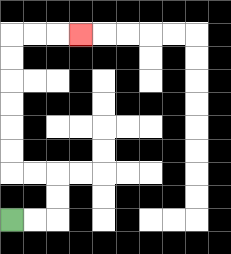{'start': '[0, 9]', 'end': '[3, 1]', 'path_directions': 'R,R,U,U,L,L,U,U,U,U,U,U,R,R,R', 'path_coordinates': '[[0, 9], [1, 9], [2, 9], [2, 8], [2, 7], [1, 7], [0, 7], [0, 6], [0, 5], [0, 4], [0, 3], [0, 2], [0, 1], [1, 1], [2, 1], [3, 1]]'}